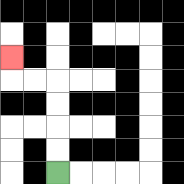{'start': '[2, 7]', 'end': '[0, 2]', 'path_directions': 'U,U,U,U,L,L,U', 'path_coordinates': '[[2, 7], [2, 6], [2, 5], [2, 4], [2, 3], [1, 3], [0, 3], [0, 2]]'}